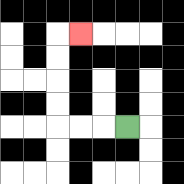{'start': '[5, 5]', 'end': '[3, 1]', 'path_directions': 'L,L,L,U,U,U,U,R', 'path_coordinates': '[[5, 5], [4, 5], [3, 5], [2, 5], [2, 4], [2, 3], [2, 2], [2, 1], [3, 1]]'}